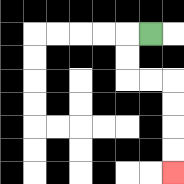{'start': '[6, 1]', 'end': '[7, 7]', 'path_directions': 'L,D,D,R,R,D,D,D,D', 'path_coordinates': '[[6, 1], [5, 1], [5, 2], [5, 3], [6, 3], [7, 3], [7, 4], [7, 5], [7, 6], [7, 7]]'}